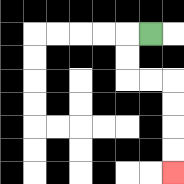{'start': '[6, 1]', 'end': '[7, 7]', 'path_directions': 'L,D,D,R,R,D,D,D,D', 'path_coordinates': '[[6, 1], [5, 1], [5, 2], [5, 3], [6, 3], [7, 3], [7, 4], [7, 5], [7, 6], [7, 7]]'}